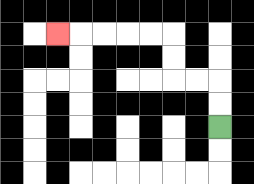{'start': '[9, 5]', 'end': '[2, 1]', 'path_directions': 'U,U,L,L,U,U,L,L,L,L,L', 'path_coordinates': '[[9, 5], [9, 4], [9, 3], [8, 3], [7, 3], [7, 2], [7, 1], [6, 1], [5, 1], [4, 1], [3, 1], [2, 1]]'}